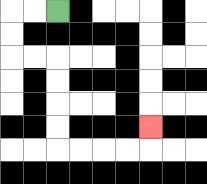{'start': '[2, 0]', 'end': '[6, 5]', 'path_directions': 'L,L,D,D,R,R,D,D,D,D,R,R,R,R,U', 'path_coordinates': '[[2, 0], [1, 0], [0, 0], [0, 1], [0, 2], [1, 2], [2, 2], [2, 3], [2, 4], [2, 5], [2, 6], [3, 6], [4, 6], [5, 6], [6, 6], [6, 5]]'}